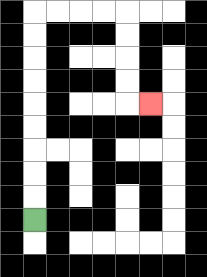{'start': '[1, 9]', 'end': '[6, 4]', 'path_directions': 'U,U,U,U,U,U,U,U,U,R,R,R,R,D,D,D,D,R', 'path_coordinates': '[[1, 9], [1, 8], [1, 7], [1, 6], [1, 5], [1, 4], [1, 3], [1, 2], [1, 1], [1, 0], [2, 0], [3, 0], [4, 0], [5, 0], [5, 1], [5, 2], [5, 3], [5, 4], [6, 4]]'}